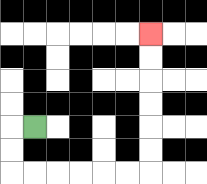{'start': '[1, 5]', 'end': '[6, 1]', 'path_directions': 'L,D,D,R,R,R,R,R,R,U,U,U,U,U,U', 'path_coordinates': '[[1, 5], [0, 5], [0, 6], [0, 7], [1, 7], [2, 7], [3, 7], [4, 7], [5, 7], [6, 7], [6, 6], [6, 5], [6, 4], [6, 3], [6, 2], [6, 1]]'}